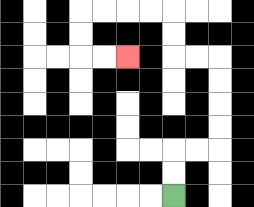{'start': '[7, 8]', 'end': '[5, 2]', 'path_directions': 'U,U,R,R,U,U,U,U,L,L,U,U,L,L,L,L,D,D,R,R', 'path_coordinates': '[[7, 8], [7, 7], [7, 6], [8, 6], [9, 6], [9, 5], [9, 4], [9, 3], [9, 2], [8, 2], [7, 2], [7, 1], [7, 0], [6, 0], [5, 0], [4, 0], [3, 0], [3, 1], [3, 2], [4, 2], [5, 2]]'}